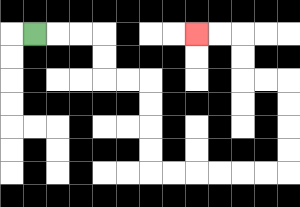{'start': '[1, 1]', 'end': '[8, 1]', 'path_directions': 'R,R,R,D,D,R,R,D,D,D,D,R,R,R,R,R,R,U,U,U,U,L,L,U,U,L,L', 'path_coordinates': '[[1, 1], [2, 1], [3, 1], [4, 1], [4, 2], [4, 3], [5, 3], [6, 3], [6, 4], [6, 5], [6, 6], [6, 7], [7, 7], [8, 7], [9, 7], [10, 7], [11, 7], [12, 7], [12, 6], [12, 5], [12, 4], [12, 3], [11, 3], [10, 3], [10, 2], [10, 1], [9, 1], [8, 1]]'}